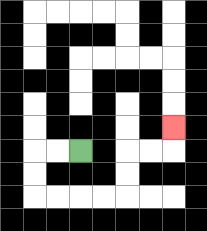{'start': '[3, 6]', 'end': '[7, 5]', 'path_directions': 'L,L,D,D,R,R,R,R,U,U,R,R,U', 'path_coordinates': '[[3, 6], [2, 6], [1, 6], [1, 7], [1, 8], [2, 8], [3, 8], [4, 8], [5, 8], [5, 7], [5, 6], [6, 6], [7, 6], [7, 5]]'}